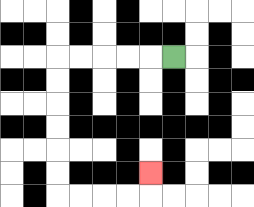{'start': '[7, 2]', 'end': '[6, 7]', 'path_directions': 'L,L,L,L,L,D,D,D,D,D,D,R,R,R,R,U', 'path_coordinates': '[[7, 2], [6, 2], [5, 2], [4, 2], [3, 2], [2, 2], [2, 3], [2, 4], [2, 5], [2, 6], [2, 7], [2, 8], [3, 8], [4, 8], [5, 8], [6, 8], [6, 7]]'}